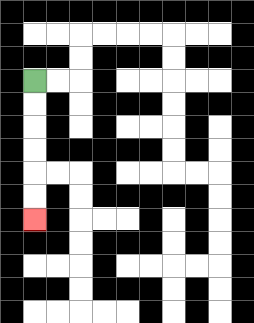{'start': '[1, 3]', 'end': '[1, 9]', 'path_directions': 'D,D,D,D,D,D', 'path_coordinates': '[[1, 3], [1, 4], [1, 5], [1, 6], [1, 7], [1, 8], [1, 9]]'}